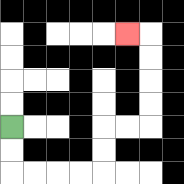{'start': '[0, 5]', 'end': '[5, 1]', 'path_directions': 'D,D,R,R,R,R,U,U,R,R,U,U,U,U,L', 'path_coordinates': '[[0, 5], [0, 6], [0, 7], [1, 7], [2, 7], [3, 7], [4, 7], [4, 6], [4, 5], [5, 5], [6, 5], [6, 4], [6, 3], [6, 2], [6, 1], [5, 1]]'}